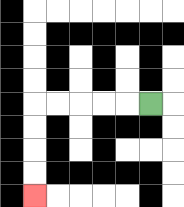{'start': '[6, 4]', 'end': '[1, 8]', 'path_directions': 'L,L,L,L,L,D,D,D,D', 'path_coordinates': '[[6, 4], [5, 4], [4, 4], [3, 4], [2, 4], [1, 4], [1, 5], [1, 6], [1, 7], [1, 8]]'}